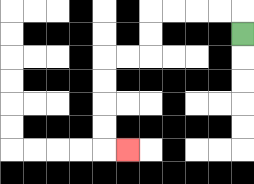{'start': '[10, 1]', 'end': '[5, 6]', 'path_directions': 'U,L,L,L,L,D,D,L,L,D,D,D,D,R', 'path_coordinates': '[[10, 1], [10, 0], [9, 0], [8, 0], [7, 0], [6, 0], [6, 1], [6, 2], [5, 2], [4, 2], [4, 3], [4, 4], [4, 5], [4, 6], [5, 6]]'}